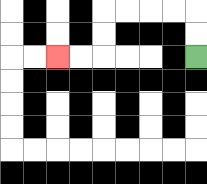{'start': '[8, 2]', 'end': '[2, 2]', 'path_directions': 'U,U,L,L,L,L,D,D,L,L', 'path_coordinates': '[[8, 2], [8, 1], [8, 0], [7, 0], [6, 0], [5, 0], [4, 0], [4, 1], [4, 2], [3, 2], [2, 2]]'}